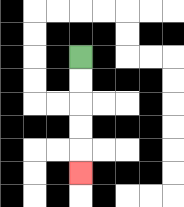{'start': '[3, 2]', 'end': '[3, 7]', 'path_directions': 'D,D,D,D,D', 'path_coordinates': '[[3, 2], [3, 3], [3, 4], [3, 5], [3, 6], [3, 7]]'}